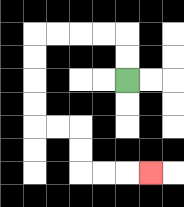{'start': '[5, 3]', 'end': '[6, 7]', 'path_directions': 'U,U,L,L,L,L,D,D,D,D,R,R,D,D,R,R,R', 'path_coordinates': '[[5, 3], [5, 2], [5, 1], [4, 1], [3, 1], [2, 1], [1, 1], [1, 2], [1, 3], [1, 4], [1, 5], [2, 5], [3, 5], [3, 6], [3, 7], [4, 7], [5, 7], [6, 7]]'}